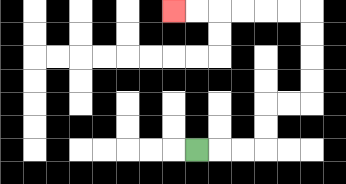{'start': '[8, 6]', 'end': '[7, 0]', 'path_directions': 'R,R,R,U,U,R,R,U,U,U,U,L,L,L,L,L,L', 'path_coordinates': '[[8, 6], [9, 6], [10, 6], [11, 6], [11, 5], [11, 4], [12, 4], [13, 4], [13, 3], [13, 2], [13, 1], [13, 0], [12, 0], [11, 0], [10, 0], [9, 0], [8, 0], [7, 0]]'}